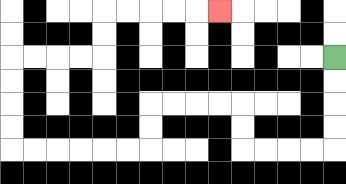{'start': '[14, 2]', 'end': '[9, 0]', 'path_directions': 'D,D,D,D,L,L,L,L,U,U,L,L,L,L,D,D,L,L,L,L,L,L,U,U,U,U,R,R,R,R,U,U,R,R,R,R,R', 'path_coordinates': '[[14, 2], [14, 3], [14, 4], [14, 5], [14, 6], [13, 6], [12, 6], [11, 6], [10, 6], [10, 5], [10, 4], [9, 4], [8, 4], [7, 4], [6, 4], [6, 5], [6, 6], [5, 6], [4, 6], [3, 6], [2, 6], [1, 6], [0, 6], [0, 5], [0, 4], [0, 3], [0, 2], [1, 2], [2, 2], [3, 2], [4, 2], [4, 1], [4, 0], [5, 0], [6, 0], [7, 0], [8, 0], [9, 0]]'}